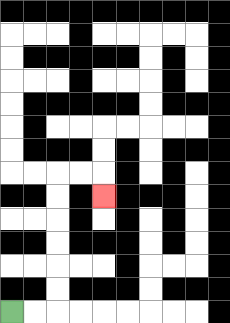{'start': '[0, 13]', 'end': '[4, 8]', 'path_directions': 'R,R,U,U,U,U,U,U,R,R,D', 'path_coordinates': '[[0, 13], [1, 13], [2, 13], [2, 12], [2, 11], [2, 10], [2, 9], [2, 8], [2, 7], [3, 7], [4, 7], [4, 8]]'}